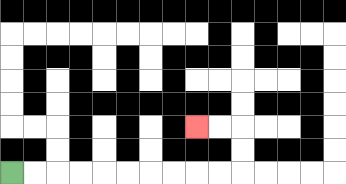{'start': '[0, 7]', 'end': '[8, 5]', 'path_directions': 'R,R,R,R,R,R,R,R,R,R,U,U,L,L', 'path_coordinates': '[[0, 7], [1, 7], [2, 7], [3, 7], [4, 7], [5, 7], [6, 7], [7, 7], [8, 7], [9, 7], [10, 7], [10, 6], [10, 5], [9, 5], [8, 5]]'}